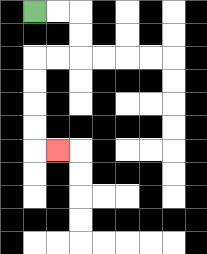{'start': '[1, 0]', 'end': '[2, 6]', 'path_directions': 'R,R,D,D,L,L,D,D,D,D,R', 'path_coordinates': '[[1, 0], [2, 0], [3, 0], [3, 1], [3, 2], [2, 2], [1, 2], [1, 3], [1, 4], [1, 5], [1, 6], [2, 6]]'}